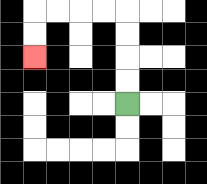{'start': '[5, 4]', 'end': '[1, 2]', 'path_directions': 'U,U,U,U,L,L,L,L,D,D', 'path_coordinates': '[[5, 4], [5, 3], [5, 2], [5, 1], [5, 0], [4, 0], [3, 0], [2, 0], [1, 0], [1, 1], [1, 2]]'}